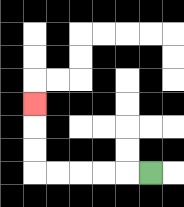{'start': '[6, 7]', 'end': '[1, 4]', 'path_directions': 'L,L,L,L,L,U,U,U', 'path_coordinates': '[[6, 7], [5, 7], [4, 7], [3, 7], [2, 7], [1, 7], [1, 6], [1, 5], [1, 4]]'}